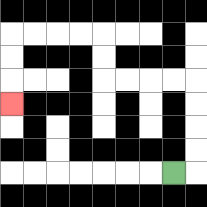{'start': '[7, 7]', 'end': '[0, 4]', 'path_directions': 'R,U,U,U,U,L,L,L,L,U,U,L,L,L,L,D,D,D', 'path_coordinates': '[[7, 7], [8, 7], [8, 6], [8, 5], [8, 4], [8, 3], [7, 3], [6, 3], [5, 3], [4, 3], [4, 2], [4, 1], [3, 1], [2, 1], [1, 1], [0, 1], [0, 2], [0, 3], [0, 4]]'}